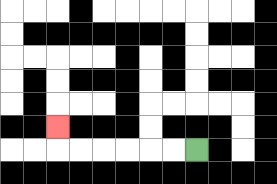{'start': '[8, 6]', 'end': '[2, 5]', 'path_directions': 'L,L,L,L,L,L,U', 'path_coordinates': '[[8, 6], [7, 6], [6, 6], [5, 6], [4, 6], [3, 6], [2, 6], [2, 5]]'}